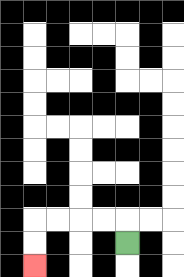{'start': '[5, 10]', 'end': '[1, 11]', 'path_directions': 'U,L,L,L,L,D,D', 'path_coordinates': '[[5, 10], [5, 9], [4, 9], [3, 9], [2, 9], [1, 9], [1, 10], [1, 11]]'}